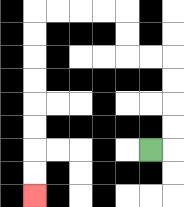{'start': '[6, 6]', 'end': '[1, 8]', 'path_directions': 'R,U,U,U,U,L,L,U,U,L,L,L,L,D,D,D,D,D,D,D,D', 'path_coordinates': '[[6, 6], [7, 6], [7, 5], [7, 4], [7, 3], [7, 2], [6, 2], [5, 2], [5, 1], [5, 0], [4, 0], [3, 0], [2, 0], [1, 0], [1, 1], [1, 2], [1, 3], [1, 4], [1, 5], [1, 6], [1, 7], [1, 8]]'}